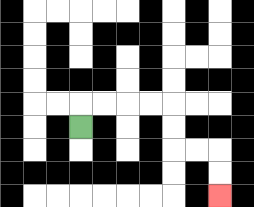{'start': '[3, 5]', 'end': '[9, 8]', 'path_directions': 'U,R,R,R,R,D,D,R,R,D,D', 'path_coordinates': '[[3, 5], [3, 4], [4, 4], [5, 4], [6, 4], [7, 4], [7, 5], [7, 6], [8, 6], [9, 6], [9, 7], [9, 8]]'}